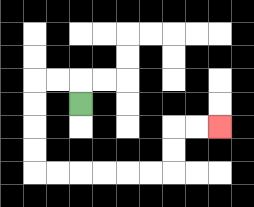{'start': '[3, 4]', 'end': '[9, 5]', 'path_directions': 'U,L,L,D,D,D,D,R,R,R,R,R,R,U,U,R,R', 'path_coordinates': '[[3, 4], [3, 3], [2, 3], [1, 3], [1, 4], [1, 5], [1, 6], [1, 7], [2, 7], [3, 7], [4, 7], [5, 7], [6, 7], [7, 7], [7, 6], [7, 5], [8, 5], [9, 5]]'}